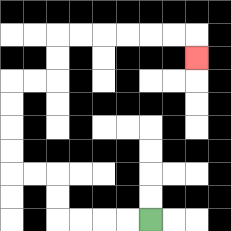{'start': '[6, 9]', 'end': '[8, 2]', 'path_directions': 'L,L,L,L,U,U,L,L,U,U,U,U,R,R,U,U,R,R,R,R,R,R,D', 'path_coordinates': '[[6, 9], [5, 9], [4, 9], [3, 9], [2, 9], [2, 8], [2, 7], [1, 7], [0, 7], [0, 6], [0, 5], [0, 4], [0, 3], [1, 3], [2, 3], [2, 2], [2, 1], [3, 1], [4, 1], [5, 1], [6, 1], [7, 1], [8, 1], [8, 2]]'}